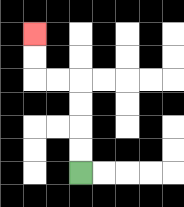{'start': '[3, 7]', 'end': '[1, 1]', 'path_directions': 'U,U,U,U,L,L,U,U', 'path_coordinates': '[[3, 7], [3, 6], [3, 5], [3, 4], [3, 3], [2, 3], [1, 3], [1, 2], [1, 1]]'}